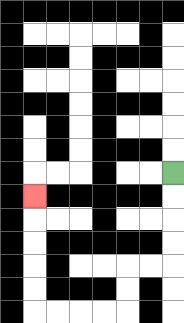{'start': '[7, 7]', 'end': '[1, 8]', 'path_directions': 'D,D,D,D,L,L,D,D,L,L,L,L,U,U,U,U,U', 'path_coordinates': '[[7, 7], [7, 8], [7, 9], [7, 10], [7, 11], [6, 11], [5, 11], [5, 12], [5, 13], [4, 13], [3, 13], [2, 13], [1, 13], [1, 12], [1, 11], [1, 10], [1, 9], [1, 8]]'}